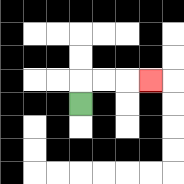{'start': '[3, 4]', 'end': '[6, 3]', 'path_directions': 'U,R,R,R', 'path_coordinates': '[[3, 4], [3, 3], [4, 3], [5, 3], [6, 3]]'}